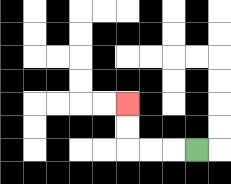{'start': '[8, 6]', 'end': '[5, 4]', 'path_directions': 'L,L,L,U,U', 'path_coordinates': '[[8, 6], [7, 6], [6, 6], [5, 6], [5, 5], [5, 4]]'}